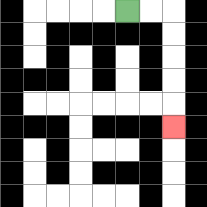{'start': '[5, 0]', 'end': '[7, 5]', 'path_directions': 'R,R,D,D,D,D,D', 'path_coordinates': '[[5, 0], [6, 0], [7, 0], [7, 1], [7, 2], [7, 3], [7, 4], [7, 5]]'}